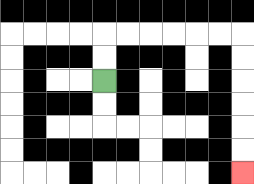{'start': '[4, 3]', 'end': '[10, 7]', 'path_directions': 'U,U,R,R,R,R,R,R,D,D,D,D,D,D', 'path_coordinates': '[[4, 3], [4, 2], [4, 1], [5, 1], [6, 1], [7, 1], [8, 1], [9, 1], [10, 1], [10, 2], [10, 3], [10, 4], [10, 5], [10, 6], [10, 7]]'}